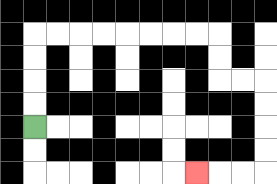{'start': '[1, 5]', 'end': '[8, 7]', 'path_directions': 'U,U,U,U,R,R,R,R,R,R,R,R,D,D,R,R,D,D,D,D,L,L,L', 'path_coordinates': '[[1, 5], [1, 4], [1, 3], [1, 2], [1, 1], [2, 1], [3, 1], [4, 1], [5, 1], [6, 1], [7, 1], [8, 1], [9, 1], [9, 2], [9, 3], [10, 3], [11, 3], [11, 4], [11, 5], [11, 6], [11, 7], [10, 7], [9, 7], [8, 7]]'}